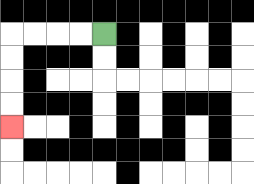{'start': '[4, 1]', 'end': '[0, 5]', 'path_directions': 'L,L,L,L,D,D,D,D', 'path_coordinates': '[[4, 1], [3, 1], [2, 1], [1, 1], [0, 1], [0, 2], [0, 3], [0, 4], [0, 5]]'}